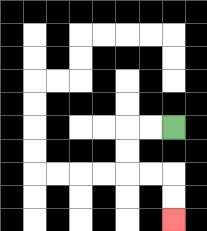{'start': '[7, 5]', 'end': '[7, 9]', 'path_directions': 'L,L,D,D,R,R,D,D', 'path_coordinates': '[[7, 5], [6, 5], [5, 5], [5, 6], [5, 7], [6, 7], [7, 7], [7, 8], [7, 9]]'}